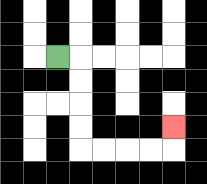{'start': '[2, 2]', 'end': '[7, 5]', 'path_directions': 'R,D,D,D,D,R,R,R,R,U', 'path_coordinates': '[[2, 2], [3, 2], [3, 3], [3, 4], [3, 5], [3, 6], [4, 6], [5, 6], [6, 6], [7, 6], [7, 5]]'}